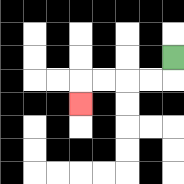{'start': '[7, 2]', 'end': '[3, 4]', 'path_directions': 'D,L,L,L,L,D', 'path_coordinates': '[[7, 2], [7, 3], [6, 3], [5, 3], [4, 3], [3, 3], [3, 4]]'}